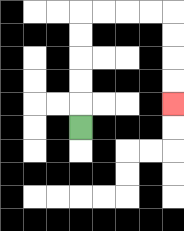{'start': '[3, 5]', 'end': '[7, 4]', 'path_directions': 'U,U,U,U,U,R,R,R,R,D,D,D,D', 'path_coordinates': '[[3, 5], [3, 4], [3, 3], [3, 2], [3, 1], [3, 0], [4, 0], [5, 0], [6, 0], [7, 0], [7, 1], [7, 2], [7, 3], [7, 4]]'}